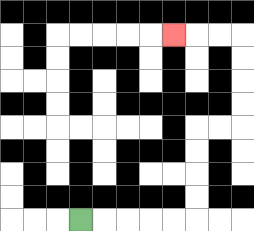{'start': '[3, 9]', 'end': '[7, 1]', 'path_directions': 'R,R,R,R,R,U,U,U,U,R,R,U,U,U,U,L,L,L', 'path_coordinates': '[[3, 9], [4, 9], [5, 9], [6, 9], [7, 9], [8, 9], [8, 8], [8, 7], [8, 6], [8, 5], [9, 5], [10, 5], [10, 4], [10, 3], [10, 2], [10, 1], [9, 1], [8, 1], [7, 1]]'}